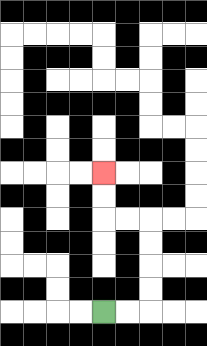{'start': '[4, 13]', 'end': '[4, 7]', 'path_directions': 'R,R,U,U,U,U,L,L,U,U', 'path_coordinates': '[[4, 13], [5, 13], [6, 13], [6, 12], [6, 11], [6, 10], [6, 9], [5, 9], [4, 9], [4, 8], [4, 7]]'}